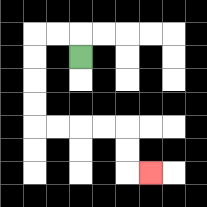{'start': '[3, 2]', 'end': '[6, 7]', 'path_directions': 'U,L,L,D,D,D,D,R,R,R,R,D,D,R', 'path_coordinates': '[[3, 2], [3, 1], [2, 1], [1, 1], [1, 2], [1, 3], [1, 4], [1, 5], [2, 5], [3, 5], [4, 5], [5, 5], [5, 6], [5, 7], [6, 7]]'}